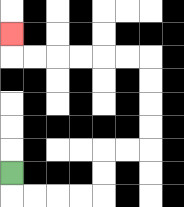{'start': '[0, 7]', 'end': '[0, 1]', 'path_directions': 'D,R,R,R,R,U,U,R,R,U,U,U,U,L,L,L,L,L,L,U', 'path_coordinates': '[[0, 7], [0, 8], [1, 8], [2, 8], [3, 8], [4, 8], [4, 7], [4, 6], [5, 6], [6, 6], [6, 5], [6, 4], [6, 3], [6, 2], [5, 2], [4, 2], [3, 2], [2, 2], [1, 2], [0, 2], [0, 1]]'}